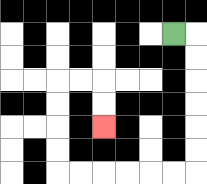{'start': '[7, 1]', 'end': '[4, 5]', 'path_directions': 'R,D,D,D,D,D,D,L,L,L,L,L,L,U,U,U,U,R,R,D,D', 'path_coordinates': '[[7, 1], [8, 1], [8, 2], [8, 3], [8, 4], [8, 5], [8, 6], [8, 7], [7, 7], [6, 7], [5, 7], [4, 7], [3, 7], [2, 7], [2, 6], [2, 5], [2, 4], [2, 3], [3, 3], [4, 3], [4, 4], [4, 5]]'}